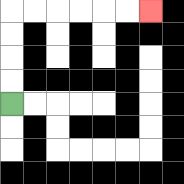{'start': '[0, 4]', 'end': '[6, 0]', 'path_directions': 'U,U,U,U,R,R,R,R,R,R', 'path_coordinates': '[[0, 4], [0, 3], [0, 2], [0, 1], [0, 0], [1, 0], [2, 0], [3, 0], [4, 0], [5, 0], [6, 0]]'}